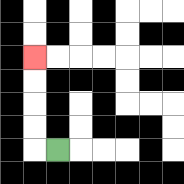{'start': '[2, 6]', 'end': '[1, 2]', 'path_directions': 'L,U,U,U,U', 'path_coordinates': '[[2, 6], [1, 6], [1, 5], [1, 4], [1, 3], [1, 2]]'}